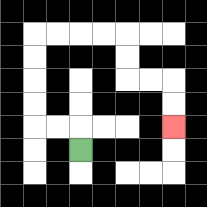{'start': '[3, 6]', 'end': '[7, 5]', 'path_directions': 'U,L,L,U,U,U,U,R,R,R,R,D,D,R,R,D,D', 'path_coordinates': '[[3, 6], [3, 5], [2, 5], [1, 5], [1, 4], [1, 3], [1, 2], [1, 1], [2, 1], [3, 1], [4, 1], [5, 1], [5, 2], [5, 3], [6, 3], [7, 3], [7, 4], [7, 5]]'}